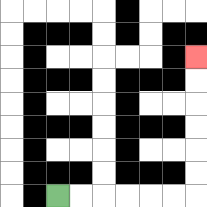{'start': '[2, 8]', 'end': '[8, 2]', 'path_directions': 'R,R,R,R,R,R,U,U,U,U,U,U', 'path_coordinates': '[[2, 8], [3, 8], [4, 8], [5, 8], [6, 8], [7, 8], [8, 8], [8, 7], [8, 6], [8, 5], [8, 4], [8, 3], [8, 2]]'}